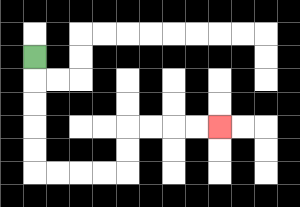{'start': '[1, 2]', 'end': '[9, 5]', 'path_directions': 'D,D,D,D,D,R,R,R,R,U,U,R,R,R,R', 'path_coordinates': '[[1, 2], [1, 3], [1, 4], [1, 5], [1, 6], [1, 7], [2, 7], [3, 7], [4, 7], [5, 7], [5, 6], [5, 5], [6, 5], [7, 5], [8, 5], [9, 5]]'}